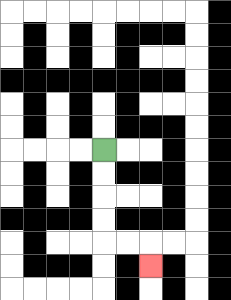{'start': '[4, 6]', 'end': '[6, 11]', 'path_directions': 'D,D,D,D,R,R,D', 'path_coordinates': '[[4, 6], [4, 7], [4, 8], [4, 9], [4, 10], [5, 10], [6, 10], [6, 11]]'}